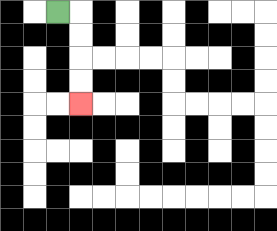{'start': '[2, 0]', 'end': '[3, 4]', 'path_directions': 'R,D,D,D,D', 'path_coordinates': '[[2, 0], [3, 0], [3, 1], [3, 2], [3, 3], [3, 4]]'}